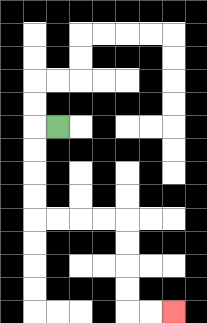{'start': '[2, 5]', 'end': '[7, 13]', 'path_directions': 'L,D,D,D,D,R,R,R,R,D,D,D,D,R,R', 'path_coordinates': '[[2, 5], [1, 5], [1, 6], [1, 7], [1, 8], [1, 9], [2, 9], [3, 9], [4, 9], [5, 9], [5, 10], [5, 11], [5, 12], [5, 13], [6, 13], [7, 13]]'}